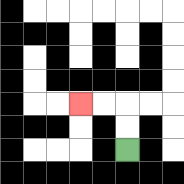{'start': '[5, 6]', 'end': '[3, 4]', 'path_directions': 'U,U,L,L', 'path_coordinates': '[[5, 6], [5, 5], [5, 4], [4, 4], [3, 4]]'}